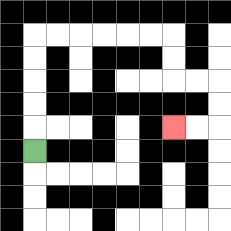{'start': '[1, 6]', 'end': '[7, 5]', 'path_directions': 'U,U,U,U,U,R,R,R,R,R,R,D,D,R,R,D,D,L,L', 'path_coordinates': '[[1, 6], [1, 5], [1, 4], [1, 3], [1, 2], [1, 1], [2, 1], [3, 1], [4, 1], [5, 1], [6, 1], [7, 1], [7, 2], [7, 3], [8, 3], [9, 3], [9, 4], [9, 5], [8, 5], [7, 5]]'}